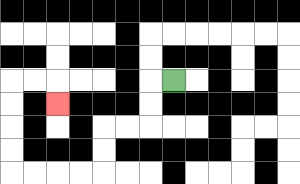{'start': '[7, 3]', 'end': '[2, 4]', 'path_directions': 'L,D,D,L,L,D,D,L,L,L,L,U,U,U,U,R,R,D', 'path_coordinates': '[[7, 3], [6, 3], [6, 4], [6, 5], [5, 5], [4, 5], [4, 6], [4, 7], [3, 7], [2, 7], [1, 7], [0, 7], [0, 6], [0, 5], [0, 4], [0, 3], [1, 3], [2, 3], [2, 4]]'}